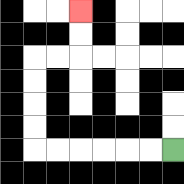{'start': '[7, 6]', 'end': '[3, 0]', 'path_directions': 'L,L,L,L,L,L,U,U,U,U,R,R,U,U', 'path_coordinates': '[[7, 6], [6, 6], [5, 6], [4, 6], [3, 6], [2, 6], [1, 6], [1, 5], [1, 4], [1, 3], [1, 2], [2, 2], [3, 2], [3, 1], [3, 0]]'}